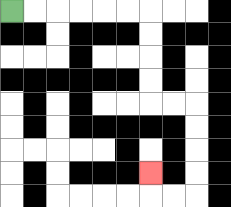{'start': '[0, 0]', 'end': '[6, 7]', 'path_directions': 'R,R,R,R,R,R,D,D,D,D,R,R,D,D,D,D,L,L,U', 'path_coordinates': '[[0, 0], [1, 0], [2, 0], [3, 0], [4, 0], [5, 0], [6, 0], [6, 1], [6, 2], [6, 3], [6, 4], [7, 4], [8, 4], [8, 5], [8, 6], [8, 7], [8, 8], [7, 8], [6, 8], [6, 7]]'}